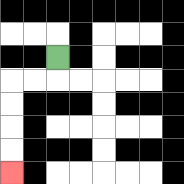{'start': '[2, 2]', 'end': '[0, 7]', 'path_directions': 'D,L,L,D,D,D,D', 'path_coordinates': '[[2, 2], [2, 3], [1, 3], [0, 3], [0, 4], [0, 5], [0, 6], [0, 7]]'}